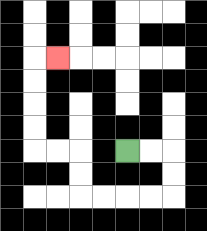{'start': '[5, 6]', 'end': '[2, 2]', 'path_directions': 'R,R,D,D,L,L,L,L,U,U,L,L,U,U,U,U,R', 'path_coordinates': '[[5, 6], [6, 6], [7, 6], [7, 7], [7, 8], [6, 8], [5, 8], [4, 8], [3, 8], [3, 7], [3, 6], [2, 6], [1, 6], [1, 5], [1, 4], [1, 3], [1, 2], [2, 2]]'}